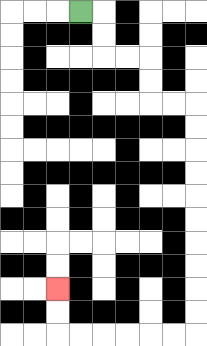{'start': '[3, 0]', 'end': '[2, 12]', 'path_directions': 'R,D,D,R,R,D,D,R,R,D,D,D,D,D,D,D,D,D,D,L,L,L,L,L,L,U,U', 'path_coordinates': '[[3, 0], [4, 0], [4, 1], [4, 2], [5, 2], [6, 2], [6, 3], [6, 4], [7, 4], [8, 4], [8, 5], [8, 6], [8, 7], [8, 8], [8, 9], [8, 10], [8, 11], [8, 12], [8, 13], [8, 14], [7, 14], [6, 14], [5, 14], [4, 14], [3, 14], [2, 14], [2, 13], [2, 12]]'}